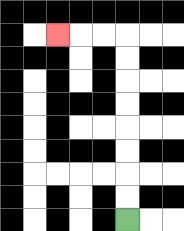{'start': '[5, 9]', 'end': '[2, 1]', 'path_directions': 'U,U,U,U,U,U,U,U,L,L,L', 'path_coordinates': '[[5, 9], [5, 8], [5, 7], [5, 6], [5, 5], [5, 4], [5, 3], [5, 2], [5, 1], [4, 1], [3, 1], [2, 1]]'}